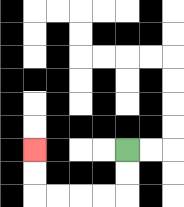{'start': '[5, 6]', 'end': '[1, 6]', 'path_directions': 'D,D,L,L,L,L,U,U', 'path_coordinates': '[[5, 6], [5, 7], [5, 8], [4, 8], [3, 8], [2, 8], [1, 8], [1, 7], [1, 6]]'}